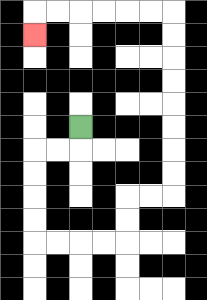{'start': '[3, 5]', 'end': '[1, 1]', 'path_directions': 'D,L,L,D,D,D,D,R,R,R,R,U,U,R,R,U,U,U,U,U,U,U,U,L,L,L,L,L,L,D', 'path_coordinates': '[[3, 5], [3, 6], [2, 6], [1, 6], [1, 7], [1, 8], [1, 9], [1, 10], [2, 10], [3, 10], [4, 10], [5, 10], [5, 9], [5, 8], [6, 8], [7, 8], [7, 7], [7, 6], [7, 5], [7, 4], [7, 3], [7, 2], [7, 1], [7, 0], [6, 0], [5, 0], [4, 0], [3, 0], [2, 0], [1, 0], [1, 1]]'}